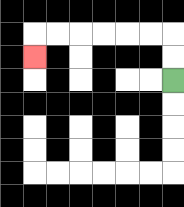{'start': '[7, 3]', 'end': '[1, 2]', 'path_directions': 'U,U,L,L,L,L,L,L,D', 'path_coordinates': '[[7, 3], [7, 2], [7, 1], [6, 1], [5, 1], [4, 1], [3, 1], [2, 1], [1, 1], [1, 2]]'}